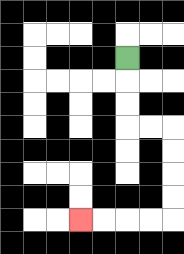{'start': '[5, 2]', 'end': '[3, 9]', 'path_directions': 'D,D,D,R,R,D,D,D,D,L,L,L,L', 'path_coordinates': '[[5, 2], [5, 3], [5, 4], [5, 5], [6, 5], [7, 5], [7, 6], [7, 7], [7, 8], [7, 9], [6, 9], [5, 9], [4, 9], [3, 9]]'}